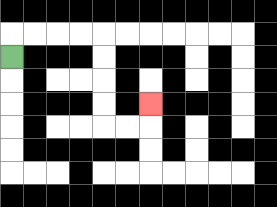{'start': '[0, 2]', 'end': '[6, 4]', 'path_directions': 'U,R,R,R,R,D,D,D,D,R,R,U', 'path_coordinates': '[[0, 2], [0, 1], [1, 1], [2, 1], [3, 1], [4, 1], [4, 2], [4, 3], [4, 4], [4, 5], [5, 5], [6, 5], [6, 4]]'}